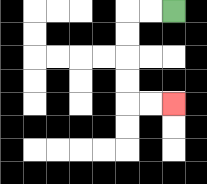{'start': '[7, 0]', 'end': '[7, 4]', 'path_directions': 'L,L,D,D,D,D,R,R', 'path_coordinates': '[[7, 0], [6, 0], [5, 0], [5, 1], [5, 2], [5, 3], [5, 4], [6, 4], [7, 4]]'}